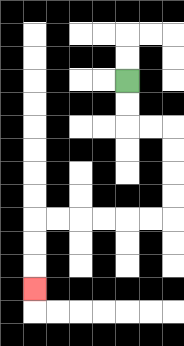{'start': '[5, 3]', 'end': '[1, 12]', 'path_directions': 'D,D,R,R,D,D,D,D,L,L,L,L,L,L,D,D,D', 'path_coordinates': '[[5, 3], [5, 4], [5, 5], [6, 5], [7, 5], [7, 6], [7, 7], [7, 8], [7, 9], [6, 9], [5, 9], [4, 9], [3, 9], [2, 9], [1, 9], [1, 10], [1, 11], [1, 12]]'}